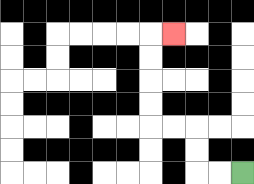{'start': '[10, 7]', 'end': '[7, 1]', 'path_directions': 'L,L,U,U,L,L,U,U,U,U,R', 'path_coordinates': '[[10, 7], [9, 7], [8, 7], [8, 6], [8, 5], [7, 5], [6, 5], [6, 4], [6, 3], [6, 2], [6, 1], [7, 1]]'}